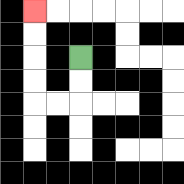{'start': '[3, 2]', 'end': '[1, 0]', 'path_directions': 'D,D,L,L,U,U,U,U', 'path_coordinates': '[[3, 2], [3, 3], [3, 4], [2, 4], [1, 4], [1, 3], [1, 2], [1, 1], [1, 0]]'}